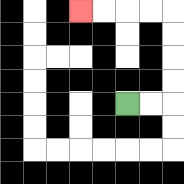{'start': '[5, 4]', 'end': '[3, 0]', 'path_directions': 'R,R,U,U,U,U,L,L,L,L', 'path_coordinates': '[[5, 4], [6, 4], [7, 4], [7, 3], [7, 2], [7, 1], [7, 0], [6, 0], [5, 0], [4, 0], [3, 0]]'}